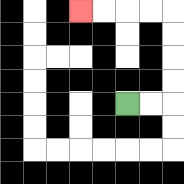{'start': '[5, 4]', 'end': '[3, 0]', 'path_directions': 'R,R,U,U,U,U,L,L,L,L', 'path_coordinates': '[[5, 4], [6, 4], [7, 4], [7, 3], [7, 2], [7, 1], [7, 0], [6, 0], [5, 0], [4, 0], [3, 0]]'}